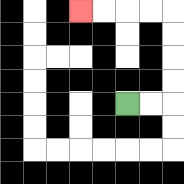{'start': '[5, 4]', 'end': '[3, 0]', 'path_directions': 'R,R,U,U,U,U,L,L,L,L', 'path_coordinates': '[[5, 4], [6, 4], [7, 4], [7, 3], [7, 2], [7, 1], [7, 0], [6, 0], [5, 0], [4, 0], [3, 0]]'}